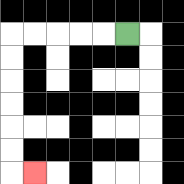{'start': '[5, 1]', 'end': '[1, 7]', 'path_directions': 'L,L,L,L,L,D,D,D,D,D,D,R', 'path_coordinates': '[[5, 1], [4, 1], [3, 1], [2, 1], [1, 1], [0, 1], [0, 2], [0, 3], [0, 4], [0, 5], [0, 6], [0, 7], [1, 7]]'}